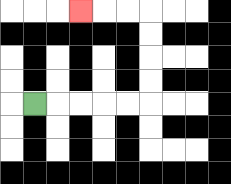{'start': '[1, 4]', 'end': '[3, 0]', 'path_directions': 'R,R,R,R,R,U,U,U,U,L,L,L', 'path_coordinates': '[[1, 4], [2, 4], [3, 4], [4, 4], [5, 4], [6, 4], [6, 3], [6, 2], [6, 1], [6, 0], [5, 0], [4, 0], [3, 0]]'}